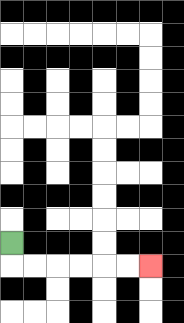{'start': '[0, 10]', 'end': '[6, 11]', 'path_directions': 'D,R,R,R,R,R,R', 'path_coordinates': '[[0, 10], [0, 11], [1, 11], [2, 11], [3, 11], [4, 11], [5, 11], [6, 11]]'}